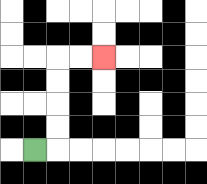{'start': '[1, 6]', 'end': '[4, 2]', 'path_directions': 'R,U,U,U,U,R,R', 'path_coordinates': '[[1, 6], [2, 6], [2, 5], [2, 4], [2, 3], [2, 2], [3, 2], [4, 2]]'}